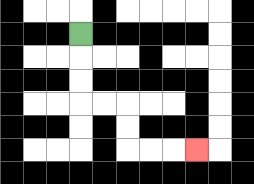{'start': '[3, 1]', 'end': '[8, 6]', 'path_directions': 'D,D,D,R,R,D,D,R,R,R', 'path_coordinates': '[[3, 1], [3, 2], [3, 3], [3, 4], [4, 4], [5, 4], [5, 5], [5, 6], [6, 6], [7, 6], [8, 6]]'}